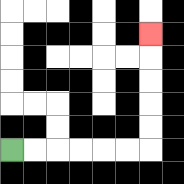{'start': '[0, 6]', 'end': '[6, 1]', 'path_directions': 'R,R,R,R,R,R,U,U,U,U,U', 'path_coordinates': '[[0, 6], [1, 6], [2, 6], [3, 6], [4, 6], [5, 6], [6, 6], [6, 5], [6, 4], [6, 3], [6, 2], [6, 1]]'}